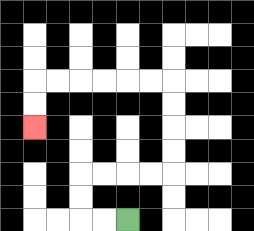{'start': '[5, 9]', 'end': '[1, 5]', 'path_directions': 'L,L,U,U,R,R,R,R,U,U,U,U,L,L,L,L,L,L,D,D', 'path_coordinates': '[[5, 9], [4, 9], [3, 9], [3, 8], [3, 7], [4, 7], [5, 7], [6, 7], [7, 7], [7, 6], [7, 5], [7, 4], [7, 3], [6, 3], [5, 3], [4, 3], [3, 3], [2, 3], [1, 3], [1, 4], [1, 5]]'}